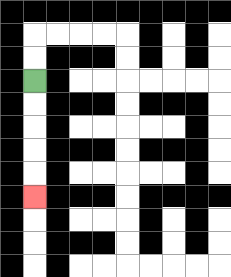{'start': '[1, 3]', 'end': '[1, 8]', 'path_directions': 'D,D,D,D,D', 'path_coordinates': '[[1, 3], [1, 4], [1, 5], [1, 6], [1, 7], [1, 8]]'}